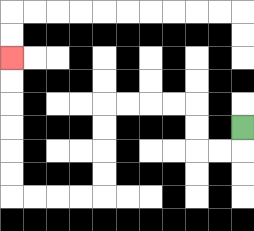{'start': '[10, 5]', 'end': '[0, 2]', 'path_directions': 'D,L,L,U,U,L,L,L,L,D,D,D,D,L,L,L,L,U,U,U,U,U,U', 'path_coordinates': '[[10, 5], [10, 6], [9, 6], [8, 6], [8, 5], [8, 4], [7, 4], [6, 4], [5, 4], [4, 4], [4, 5], [4, 6], [4, 7], [4, 8], [3, 8], [2, 8], [1, 8], [0, 8], [0, 7], [0, 6], [0, 5], [0, 4], [0, 3], [0, 2]]'}